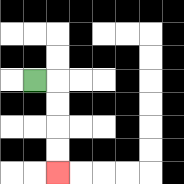{'start': '[1, 3]', 'end': '[2, 7]', 'path_directions': 'R,D,D,D,D', 'path_coordinates': '[[1, 3], [2, 3], [2, 4], [2, 5], [2, 6], [2, 7]]'}